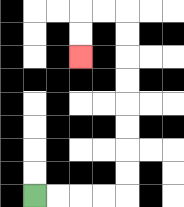{'start': '[1, 8]', 'end': '[3, 2]', 'path_directions': 'R,R,R,R,U,U,U,U,U,U,U,U,L,L,D,D', 'path_coordinates': '[[1, 8], [2, 8], [3, 8], [4, 8], [5, 8], [5, 7], [5, 6], [5, 5], [5, 4], [5, 3], [5, 2], [5, 1], [5, 0], [4, 0], [3, 0], [3, 1], [3, 2]]'}